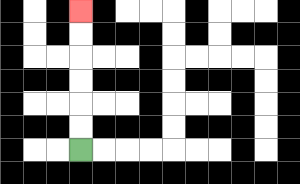{'start': '[3, 6]', 'end': '[3, 0]', 'path_directions': 'U,U,U,U,U,U', 'path_coordinates': '[[3, 6], [3, 5], [3, 4], [3, 3], [3, 2], [3, 1], [3, 0]]'}